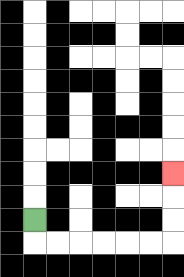{'start': '[1, 9]', 'end': '[7, 7]', 'path_directions': 'D,R,R,R,R,R,R,U,U,U', 'path_coordinates': '[[1, 9], [1, 10], [2, 10], [3, 10], [4, 10], [5, 10], [6, 10], [7, 10], [7, 9], [7, 8], [7, 7]]'}